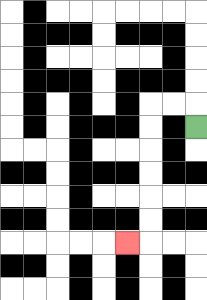{'start': '[8, 5]', 'end': '[5, 10]', 'path_directions': 'U,L,L,D,D,D,D,D,D,L', 'path_coordinates': '[[8, 5], [8, 4], [7, 4], [6, 4], [6, 5], [6, 6], [6, 7], [6, 8], [6, 9], [6, 10], [5, 10]]'}